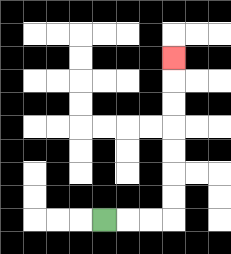{'start': '[4, 9]', 'end': '[7, 2]', 'path_directions': 'R,R,R,U,U,U,U,U,U,U', 'path_coordinates': '[[4, 9], [5, 9], [6, 9], [7, 9], [7, 8], [7, 7], [7, 6], [7, 5], [7, 4], [7, 3], [7, 2]]'}